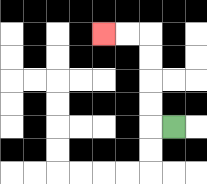{'start': '[7, 5]', 'end': '[4, 1]', 'path_directions': 'L,U,U,U,U,L,L', 'path_coordinates': '[[7, 5], [6, 5], [6, 4], [6, 3], [6, 2], [6, 1], [5, 1], [4, 1]]'}